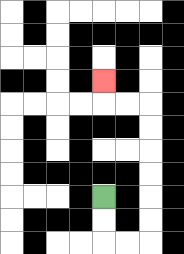{'start': '[4, 8]', 'end': '[4, 3]', 'path_directions': 'D,D,R,R,U,U,U,U,U,U,L,L,U', 'path_coordinates': '[[4, 8], [4, 9], [4, 10], [5, 10], [6, 10], [6, 9], [6, 8], [6, 7], [6, 6], [6, 5], [6, 4], [5, 4], [4, 4], [4, 3]]'}